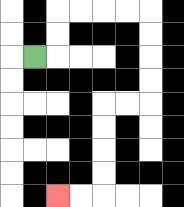{'start': '[1, 2]', 'end': '[2, 8]', 'path_directions': 'R,U,U,R,R,R,R,D,D,D,D,L,L,D,D,D,D,L,L', 'path_coordinates': '[[1, 2], [2, 2], [2, 1], [2, 0], [3, 0], [4, 0], [5, 0], [6, 0], [6, 1], [6, 2], [6, 3], [6, 4], [5, 4], [4, 4], [4, 5], [4, 6], [4, 7], [4, 8], [3, 8], [2, 8]]'}